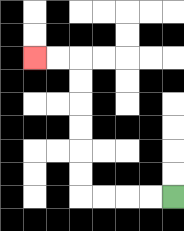{'start': '[7, 8]', 'end': '[1, 2]', 'path_directions': 'L,L,L,L,U,U,U,U,U,U,L,L', 'path_coordinates': '[[7, 8], [6, 8], [5, 8], [4, 8], [3, 8], [3, 7], [3, 6], [3, 5], [3, 4], [3, 3], [3, 2], [2, 2], [1, 2]]'}